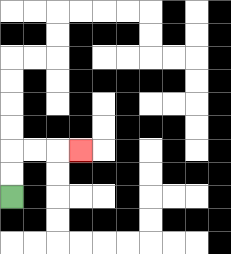{'start': '[0, 8]', 'end': '[3, 6]', 'path_directions': 'U,U,R,R,R', 'path_coordinates': '[[0, 8], [0, 7], [0, 6], [1, 6], [2, 6], [3, 6]]'}